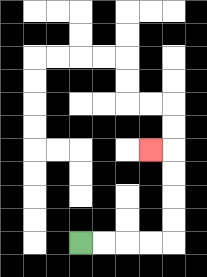{'start': '[3, 10]', 'end': '[6, 6]', 'path_directions': 'R,R,R,R,U,U,U,U,L', 'path_coordinates': '[[3, 10], [4, 10], [5, 10], [6, 10], [7, 10], [7, 9], [7, 8], [7, 7], [7, 6], [6, 6]]'}